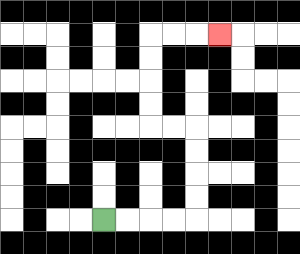{'start': '[4, 9]', 'end': '[9, 1]', 'path_directions': 'R,R,R,R,U,U,U,U,L,L,U,U,U,U,R,R,R', 'path_coordinates': '[[4, 9], [5, 9], [6, 9], [7, 9], [8, 9], [8, 8], [8, 7], [8, 6], [8, 5], [7, 5], [6, 5], [6, 4], [6, 3], [6, 2], [6, 1], [7, 1], [8, 1], [9, 1]]'}